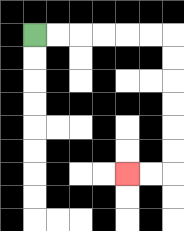{'start': '[1, 1]', 'end': '[5, 7]', 'path_directions': 'R,R,R,R,R,R,D,D,D,D,D,D,L,L', 'path_coordinates': '[[1, 1], [2, 1], [3, 1], [4, 1], [5, 1], [6, 1], [7, 1], [7, 2], [7, 3], [7, 4], [7, 5], [7, 6], [7, 7], [6, 7], [5, 7]]'}